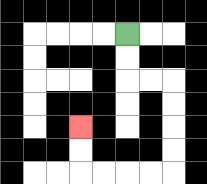{'start': '[5, 1]', 'end': '[3, 5]', 'path_directions': 'D,D,R,R,D,D,D,D,L,L,L,L,U,U', 'path_coordinates': '[[5, 1], [5, 2], [5, 3], [6, 3], [7, 3], [7, 4], [7, 5], [7, 6], [7, 7], [6, 7], [5, 7], [4, 7], [3, 7], [3, 6], [3, 5]]'}